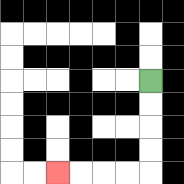{'start': '[6, 3]', 'end': '[2, 7]', 'path_directions': 'D,D,D,D,L,L,L,L', 'path_coordinates': '[[6, 3], [6, 4], [6, 5], [6, 6], [6, 7], [5, 7], [4, 7], [3, 7], [2, 7]]'}